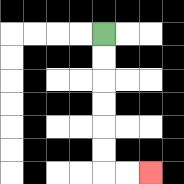{'start': '[4, 1]', 'end': '[6, 7]', 'path_directions': 'D,D,D,D,D,D,R,R', 'path_coordinates': '[[4, 1], [4, 2], [4, 3], [4, 4], [4, 5], [4, 6], [4, 7], [5, 7], [6, 7]]'}